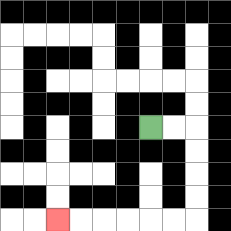{'start': '[6, 5]', 'end': '[2, 9]', 'path_directions': 'R,R,D,D,D,D,L,L,L,L,L,L', 'path_coordinates': '[[6, 5], [7, 5], [8, 5], [8, 6], [8, 7], [8, 8], [8, 9], [7, 9], [6, 9], [5, 9], [4, 9], [3, 9], [2, 9]]'}